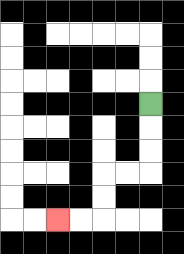{'start': '[6, 4]', 'end': '[2, 9]', 'path_directions': 'D,D,D,L,L,D,D,L,L', 'path_coordinates': '[[6, 4], [6, 5], [6, 6], [6, 7], [5, 7], [4, 7], [4, 8], [4, 9], [3, 9], [2, 9]]'}